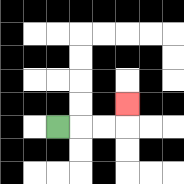{'start': '[2, 5]', 'end': '[5, 4]', 'path_directions': 'R,R,R,U', 'path_coordinates': '[[2, 5], [3, 5], [4, 5], [5, 5], [5, 4]]'}